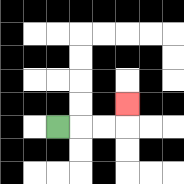{'start': '[2, 5]', 'end': '[5, 4]', 'path_directions': 'R,R,R,U', 'path_coordinates': '[[2, 5], [3, 5], [4, 5], [5, 5], [5, 4]]'}